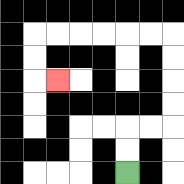{'start': '[5, 7]', 'end': '[2, 3]', 'path_directions': 'U,U,R,R,U,U,U,U,L,L,L,L,L,L,D,D,R', 'path_coordinates': '[[5, 7], [5, 6], [5, 5], [6, 5], [7, 5], [7, 4], [7, 3], [7, 2], [7, 1], [6, 1], [5, 1], [4, 1], [3, 1], [2, 1], [1, 1], [1, 2], [1, 3], [2, 3]]'}